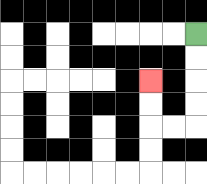{'start': '[8, 1]', 'end': '[6, 3]', 'path_directions': 'D,D,D,D,L,L,U,U', 'path_coordinates': '[[8, 1], [8, 2], [8, 3], [8, 4], [8, 5], [7, 5], [6, 5], [6, 4], [6, 3]]'}